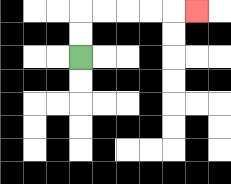{'start': '[3, 2]', 'end': '[8, 0]', 'path_directions': 'U,U,R,R,R,R,R', 'path_coordinates': '[[3, 2], [3, 1], [3, 0], [4, 0], [5, 0], [6, 0], [7, 0], [8, 0]]'}